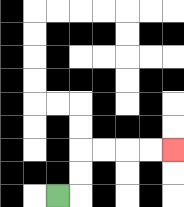{'start': '[2, 8]', 'end': '[7, 6]', 'path_directions': 'R,U,U,R,R,R,R', 'path_coordinates': '[[2, 8], [3, 8], [3, 7], [3, 6], [4, 6], [5, 6], [6, 6], [7, 6]]'}